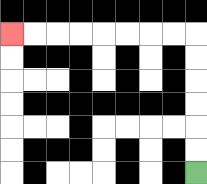{'start': '[8, 7]', 'end': '[0, 1]', 'path_directions': 'U,U,U,U,U,U,L,L,L,L,L,L,L,L', 'path_coordinates': '[[8, 7], [8, 6], [8, 5], [8, 4], [8, 3], [8, 2], [8, 1], [7, 1], [6, 1], [5, 1], [4, 1], [3, 1], [2, 1], [1, 1], [0, 1]]'}